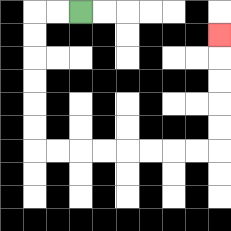{'start': '[3, 0]', 'end': '[9, 1]', 'path_directions': 'L,L,D,D,D,D,D,D,R,R,R,R,R,R,R,R,U,U,U,U,U', 'path_coordinates': '[[3, 0], [2, 0], [1, 0], [1, 1], [1, 2], [1, 3], [1, 4], [1, 5], [1, 6], [2, 6], [3, 6], [4, 6], [5, 6], [6, 6], [7, 6], [8, 6], [9, 6], [9, 5], [9, 4], [9, 3], [9, 2], [9, 1]]'}